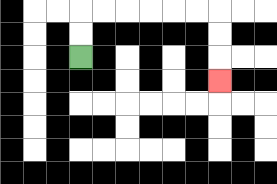{'start': '[3, 2]', 'end': '[9, 3]', 'path_directions': 'U,U,R,R,R,R,R,R,D,D,D', 'path_coordinates': '[[3, 2], [3, 1], [3, 0], [4, 0], [5, 0], [6, 0], [7, 0], [8, 0], [9, 0], [9, 1], [9, 2], [9, 3]]'}